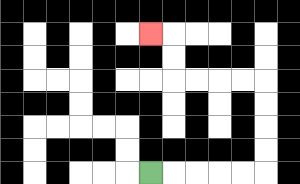{'start': '[6, 7]', 'end': '[6, 1]', 'path_directions': 'R,R,R,R,R,U,U,U,U,L,L,L,L,U,U,L', 'path_coordinates': '[[6, 7], [7, 7], [8, 7], [9, 7], [10, 7], [11, 7], [11, 6], [11, 5], [11, 4], [11, 3], [10, 3], [9, 3], [8, 3], [7, 3], [7, 2], [7, 1], [6, 1]]'}